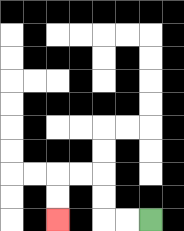{'start': '[6, 9]', 'end': '[2, 9]', 'path_directions': 'L,L,U,U,L,L,D,D', 'path_coordinates': '[[6, 9], [5, 9], [4, 9], [4, 8], [4, 7], [3, 7], [2, 7], [2, 8], [2, 9]]'}